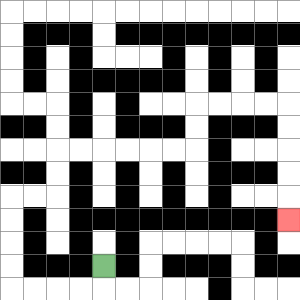{'start': '[4, 11]', 'end': '[12, 9]', 'path_directions': 'D,L,L,L,L,U,U,U,U,R,R,U,U,R,R,R,R,R,R,U,U,R,R,R,R,D,D,D,D,D', 'path_coordinates': '[[4, 11], [4, 12], [3, 12], [2, 12], [1, 12], [0, 12], [0, 11], [0, 10], [0, 9], [0, 8], [1, 8], [2, 8], [2, 7], [2, 6], [3, 6], [4, 6], [5, 6], [6, 6], [7, 6], [8, 6], [8, 5], [8, 4], [9, 4], [10, 4], [11, 4], [12, 4], [12, 5], [12, 6], [12, 7], [12, 8], [12, 9]]'}